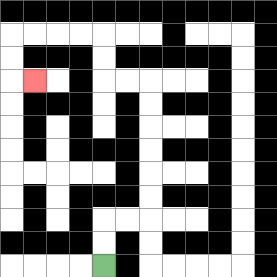{'start': '[4, 11]', 'end': '[1, 3]', 'path_directions': 'U,U,R,R,U,U,U,U,U,U,L,L,U,U,L,L,L,L,D,D,R', 'path_coordinates': '[[4, 11], [4, 10], [4, 9], [5, 9], [6, 9], [6, 8], [6, 7], [6, 6], [6, 5], [6, 4], [6, 3], [5, 3], [4, 3], [4, 2], [4, 1], [3, 1], [2, 1], [1, 1], [0, 1], [0, 2], [0, 3], [1, 3]]'}